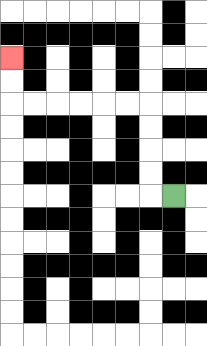{'start': '[7, 8]', 'end': '[0, 2]', 'path_directions': 'L,U,U,U,U,L,L,L,L,L,L,U,U', 'path_coordinates': '[[7, 8], [6, 8], [6, 7], [6, 6], [6, 5], [6, 4], [5, 4], [4, 4], [3, 4], [2, 4], [1, 4], [0, 4], [0, 3], [0, 2]]'}